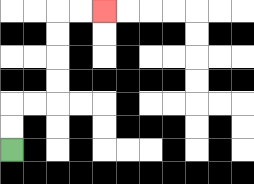{'start': '[0, 6]', 'end': '[4, 0]', 'path_directions': 'U,U,R,R,U,U,U,U,R,R', 'path_coordinates': '[[0, 6], [0, 5], [0, 4], [1, 4], [2, 4], [2, 3], [2, 2], [2, 1], [2, 0], [3, 0], [4, 0]]'}